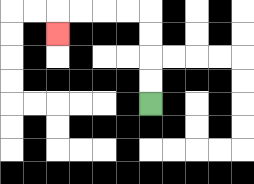{'start': '[6, 4]', 'end': '[2, 1]', 'path_directions': 'U,U,U,U,L,L,L,L,D', 'path_coordinates': '[[6, 4], [6, 3], [6, 2], [6, 1], [6, 0], [5, 0], [4, 0], [3, 0], [2, 0], [2, 1]]'}